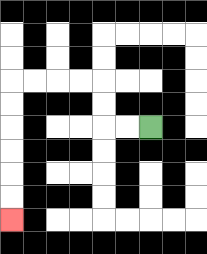{'start': '[6, 5]', 'end': '[0, 9]', 'path_directions': 'L,L,U,U,L,L,L,L,D,D,D,D,D,D', 'path_coordinates': '[[6, 5], [5, 5], [4, 5], [4, 4], [4, 3], [3, 3], [2, 3], [1, 3], [0, 3], [0, 4], [0, 5], [0, 6], [0, 7], [0, 8], [0, 9]]'}